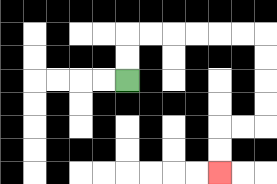{'start': '[5, 3]', 'end': '[9, 7]', 'path_directions': 'U,U,R,R,R,R,R,R,D,D,D,D,L,L,D,D', 'path_coordinates': '[[5, 3], [5, 2], [5, 1], [6, 1], [7, 1], [8, 1], [9, 1], [10, 1], [11, 1], [11, 2], [11, 3], [11, 4], [11, 5], [10, 5], [9, 5], [9, 6], [9, 7]]'}